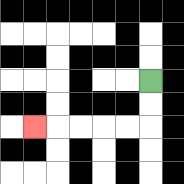{'start': '[6, 3]', 'end': '[1, 5]', 'path_directions': 'D,D,L,L,L,L,L', 'path_coordinates': '[[6, 3], [6, 4], [6, 5], [5, 5], [4, 5], [3, 5], [2, 5], [1, 5]]'}